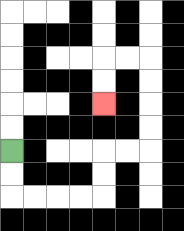{'start': '[0, 6]', 'end': '[4, 4]', 'path_directions': 'D,D,R,R,R,R,U,U,R,R,U,U,U,U,L,L,D,D', 'path_coordinates': '[[0, 6], [0, 7], [0, 8], [1, 8], [2, 8], [3, 8], [4, 8], [4, 7], [4, 6], [5, 6], [6, 6], [6, 5], [6, 4], [6, 3], [6, 2], [5, 2], [4, 2], [4, 3], [4, 4]]'}